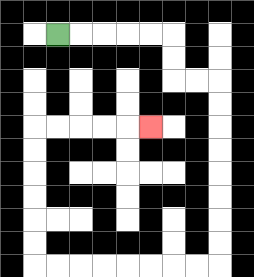{'start': '[2, 1]', 'end': '[6, 5]', 'path_directions': 'R,R,R,R,R,D,D,R,R,D,D,D,D,D,D,D,D,L,L,L,L,L,L,L,L,U,U,U,U,U,U,R,R,R,R,R', 'path_coordinates': '[[2, 1], [3, 1], [4, 1], [5, 1], [6, 1], [7, 1], [7, 2], [7, 3], [8, 3], [9, 3], [9, 4], [9, 5], [9, 6], [9, 7], [9, 8], [9, 9], [9, 10], [9, 11], [8, 11], [7, 11], [6, 11], [5, 11], [4, 11], [3, 11], [2, 11], [1, 11], [1, 10], [1, 9], [1, 8], [1, 7], [1, 6], [1, 5], [2, 5], [3, 5], [4, 5], [5, 5], [6, 5]]'}